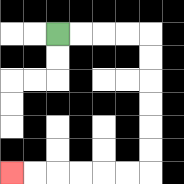{'start': '[2, 1]', 'end': '[0, 7]', 'path_directions': 'R,R,R,R,D,D,D,D,D,D,L,L,L,L,L,L', 'path_coordinates': '[[2, 1], [3, 1], [4, 1], [5, 1], [6, 1], [6, 2], [6, 3], [6, 4], [6, 5], [6, 6], [6, 7], [5, 7], [4, 7], [3, 7], [2, 7], [1, 7], [0, 7]]'}